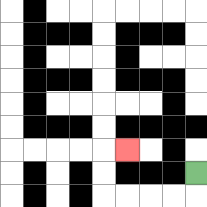{'start': '[8, 7]', 'end': '[5, 6]', 'path_directions': 'D,L,L,L,L,U,U,R', 'path_coordinates': '[[8, 7], [8, 8], [7, 8], [6, 8], [5, 8], [4, 8], [4, 7], [4, 6], [5, 6]]'}